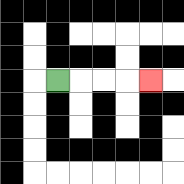{'start': '[2, 3]', 'end': '[6, 3]', 'path_directions': 'R,R,R,R', 'path_coordinates': '[[2, 3], [3, 3], [4, 3], [5, 3], [6, 3]]'}